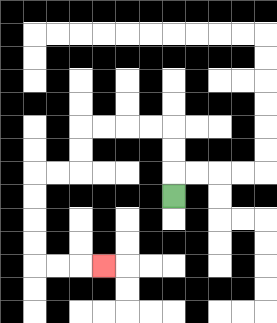{'start': '[7, 8]', 'end': '[4, 11]', 'path_directions': 'U,U,U,L,L,L,L,D,D,L,L,D,D,D,D,R,R,R', 'path_coordinates': '[[7, 8], [7, 7], [7, 6], [7, 5], [6, 5], [5, 5], [4, 5], [3, 5], [3, 6], [3, 7], [2, 7], [1, 7], [1, 8], [1, 9], [1, 10], [1, 11], [2, 11], [3, 11], [4, 11]]'}